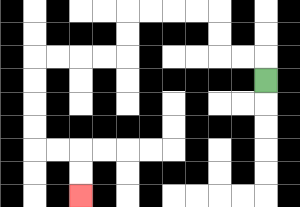{'start': '[11, 3]', 'end': '[3, 8]', 'path_directions': 'U,L,L,U,U,L,L,L,L,D,D,L,L,L,L,D,D,D,D,R,R,D,D', 'path_coordinates': '[[11, 3], [11, 2], [10, 2], [9, 2], [9, 1], [9, 0], [8, 0], [7, 0], [6, 0], [5, 0], [5, 1], [5, 2], [4, 2], [3, 2], [2, 2], [1, 2], [1, 3], [1, 4], [1, 5], [1, 6], [2, 6], [3, 6], [3, 7], [3, 8]]'}